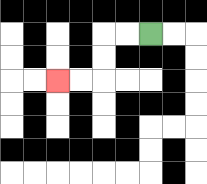{'start': '[6, 1]', 'end': '[2, 3]', 'path_directions': 'L,L,D,D,L,L', 'path_coordinates': '[[6, 1], [5, 1], [4, 1], [4, 2], [4, 3], [3, 3], [2, 3]]'}